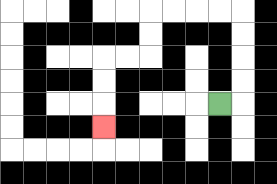{'start': '[9, 4]', 'end': '[4, 5]', 'path_directions': 'R,U,U,U,U,L,L,L,L,D,D,L,L,D,D,D', 'path_coordinates': '[[9, 4], [10, 4], [10, 3], [10, 2], [10, 1], [10, 0], [9, 0], [8, 0], [7, 0], [6, 0], [6, 1], [6, 2], [5, 2], [4, 2], [4, 3], [4, 4], [4, 5]]'}